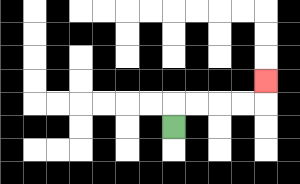{'start': '[7, 5]', 'end': '[11, 3]', 'path_directions': 'U,R,R,R,R,U', 'path_coordinates': '[[7, 5], [7, 4], [8, 4], [9, 4], [10, 4], [11, 4], [11, 3]]'}